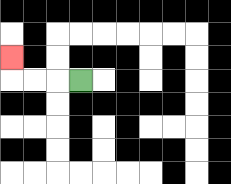{'start': '[3, 3]', 'end': '[0, 2]', 'path_directions': 'L,L,L,U', 'path_coordinates': '[[3, 3], [2, 3], [1, 3], [0, 3], [0, 2]]'}